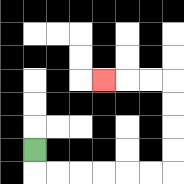{'start': '[1, 6]', 'end': '[4, 3]', 'path_directions': 'D,R,R,R,R,R,R,U,U,U,U,L,L,L', 'path_coordinates': '[[1, 6], [1, 7], [2, 7], [3, 7], [4, 7], [5, 7], [6, 7], [7, 7], [7, 6], [7, 5], [7, 4], [7, 3], [6, 3], [5, 3], [4, 3]]'}